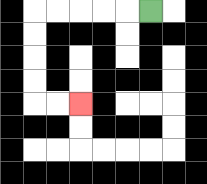{'start': '[6, 0]', 'end': '[3, 4]', 'path_directions': 'L,L,L,L,L,D,D,D,D,R,R', 'path_coordinates': '[[6, 0], [5, 0], [4, 0], [3, 0], [2, 0], [1, 0], [1, 1], [1, 2], [1, 3], [1, 4], [2, 4], [3, 4]]'}